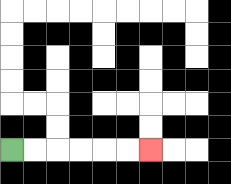{'start': '[0, 6]', 'end': '[6, 6]', 'path_directions': 'R,R,R,R,R,R', 'path_coordinates': '[[0, 6], [1, 6], [2, 6], [3, 6], [4, 6], [5, 6], [6, 6]]'}